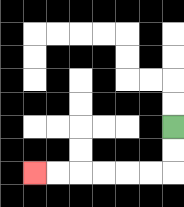{'start': '[7, 5]', 'end': '[1, 7]', 'path_directions': 'D,D,L,L,L,L,L,L', 'path_coordinates': '[[7, 5], [7, 6], [7, 7], [6, 7], [5, 7], [4, 7], [3, 7], [2, 7], [1, 7]]'}